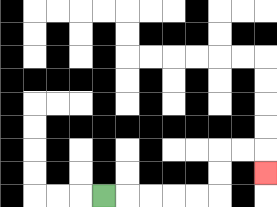{'start': '[4, 8]', 'end': '[11, 7]', 'path_directions': 'R,R,R,R,R,U,U,R,R,D', 'path_coordinates': '[[4, 8], [5, 8], [6, 8], [7, 8], [8, 8], [9, 8], [9, 7], [9, 6], [10, 6], [11, 6], [11, 7]]'}